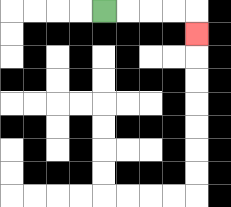{'start': '[4, 0]', 'end': '[8, 1]', 'path_directions': 'R,R,R,R,D', 'path_coordinates': '[[4, 0], [5, 0], [6, 0], [7, 0], [8, 0], [8, 1]]'}